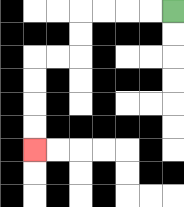{'start': '[7, 0]', 'end': '[1, 6]', 'path_directions': 'L,L,L,L,D,D,L,L,D,D,D,D', 'path_coordinates': '[[7, 0], [6, 0], [5, 0], [4, 0], [3, 0], [3, 1], [3, 2], [2, 2], [1, 2], [1, 3], [1, 4], [1, 5], [1, 6]]'}